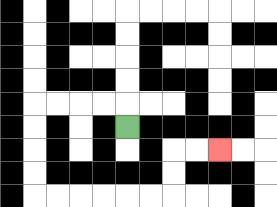{'start': '[5, 5]', 'end': '[9, 6]', 'path_directions': 'U,L,L,L,L,D,D,D,D,R,R,R,R,R,R,U,U,R,R', 'path_coordinates': '[[5, 5], [5, 4], [4, 4], [3, 4], [2, 4], [1, 4], [1, 5], [1, 6], [1, 7], [1, 8], [2, 8], [3, 8], [4, 8], [5, 8], [6, 8], [7, 8], [7, 7], [7, 6], [8, 6], [9, 6]]'}